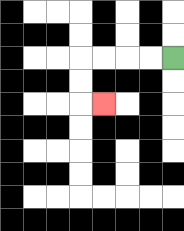{'start': '[7, 2]', 'end': '[4, 4]', 'path_directions': 'L,L,L,L,D,D,R', 'path_coordinates': '[[7, 2], [6, 2], [5, 2], [4, 2], [3, 2], [3, 3], [3, 4], [4, 4]]'}